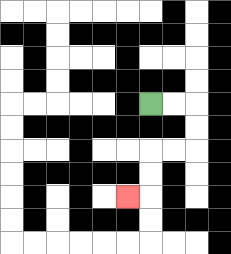{'start': '[6, 4]', 'end': '[5, 8]', 'path_directions': 'R,R,D,D,L,L,D,D,L', 'path_coordinates': '[[6, 4], [7, 4], [8, 4], [8, 5], [8, 6], [7, 6], [6, 6], [6, 7], [6, 8], [5, 8]]'}